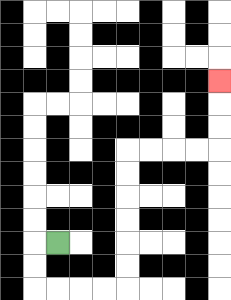{'start': '[2, 10]', 'end': '[9, 3]', 'path_directions': 'L,D,D,R,R,R,R,U,U,U,U,U,U,R,R,R,R,U,U,U', 'path_coordinates': '[[2, 10], [1, 10], [1, 11], [1, 12], [2, 12], [3, 12], [4, 12], [5, 12], [5, 11], [5, 10], [5, 9], [5, 8], [5, 7], [5, 6], [6, 6], [7, 6], [8, 6], [9, 6], [9, 5], [9, 4], [9, 3]]'}